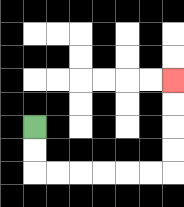{'start': '[1, 5]', 'end': '[7, 3]', 'path_directions': 'D,D,R,R,R,R,R,R,U,U,U,U', 'path_coordinates': '[[1, 5], [1, 6], [1, 7], [2, 7], [3, 7], [4, 7], [5, 7], [6, 7], [7, 7], [7, 6], [7, 5], [7, 4], [7, 3]]'}